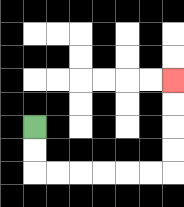{'start': '[1, 5]', 'end': '[7, 3]', 'path_directions': 'D,D,R,R,R,R,R,R,U,U,U,U', 'path_coordinates': '[[1, 5], [1, 6], [1, 7], [2, 7], [3, 7], [4, 7], [5, 7], [6, 7], [7, 7], [7, 6], [7, 5], [7, 4], [7, 3]]'}